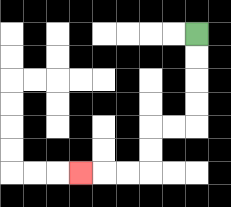{'start': '[8, 1]', 'end': '[3, 7]', 'path_directions': 'D,D,D,D,L,L,D,D,L,L,L', 'path_coordinates': '[[8, 1], [8, 2], [8, 3], [8, 4], [8, 5], [7, 5], [6, 5], [6, 6], [6, 7], [5, 7], [4, 7], [3, 7]]'}